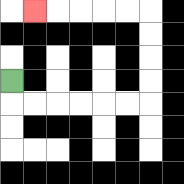{'start': '[0, 3]', 'end': '[1, 0]', 'path_directions': 'D,R,R,R,R,R,R,U,U,U,U,L,L,L,L,L', 'path_coordinates': '[[0, 3], [0, 4], [1, 4], [2, 4], [3, 4], [4, 4], [5, 4], [6, 4], [6, 3], [6, 2], [6, 1], [6, 0], [5, 0], [4, 0], [3, 0], [2, 0], [1, 0]]'}